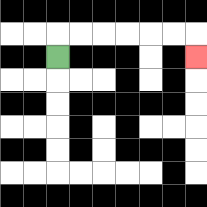{'start': '[2, 2]', 'end': '[8, 2]', 'path_directions': 'U,R,R,R,R,R,R,D', 'path_coordinates': '[[2, 2], [2, 1], [3, 1], [4, 1], [5, 1], [6, 1], [7, 1], [8, 1], [8, 2]]'}